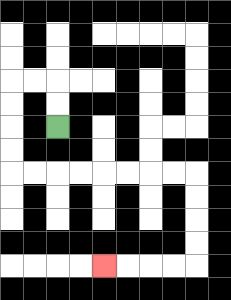{'start': '[2, 5]', 'end': '[4, 11]', 'path_directions': 'U,U,L,L,D,D,D,D,R,R,R,R,R,R,R,R,D,D,D,D,L,L,L,L', 'path_coordinates': '[[2, 5], [2, 4], [2, 3], [1, 3], [0, 3], [0, 4], [0, 5], [0, 6], [0, 7], [1, 7], [2, 7], [3, 7], [4, 7], [5, 7], [6, 7], [7, 7], [8, 7], [8, 8], [8, 9], [8, 10], [8, 11], [7, 11], [6, 11], [5, 11], [4, 11]]'}